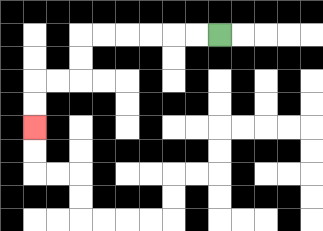{'start': '[9, 1]', 'end': '[1, 5]', 'path_directions': 'L,L,L,L,L,L,D,D,L,L,D,D', 'path_coordinates': '[[9, 1], [8, 1], [7, 1], [6, 1], [5, 1], [4, 1], [3, 1], [3, 2], [3, 3], [2, 3], [1, 3], [1, 4], [1, 5]]'}